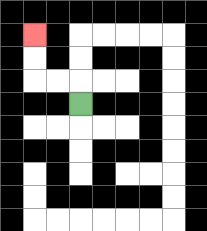{'start': '[3, 4]', 'end': '[1, 1]', 'path_directions': 'U,L,L,U,U', 'path_coordinates': '[[3, 4], [3, 3], [2, 3], [1, 3], [1, 2], [1, 1]]'}